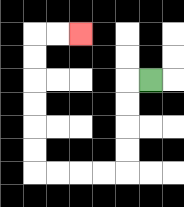{'start': '[6, 3]', 'end': '[3, 1]', 'path_directions': 'L,D,D,D,D,L,L,L,L,U,U,U,U,U,U,R,R', 'path_coordinates': '[[6, 3], [5, 3], [5, 4], [5, 5], [5, 6], [5, 7], [4, 7], [3, 7], [2, 7], [1, 7], [1, 6], [1, 5], [1, 4], [1, 3], [1, 2], [1, 1], [2, 1], [3, 1]]'}